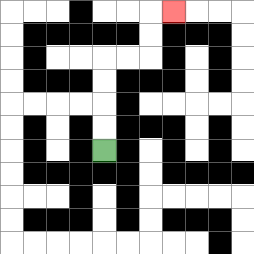{'start': '[4, 6]', 'end': '[7, 0]', 'path_directions': 'U,U,U,U,R,R,U,U,R', 'path_coordinates': '[[4, 6], [4, 5], [4, 4], [4, 3], [4, 2], [5, 2], [6, 2], [6, 1], [6, 0], [7, 0]]'}